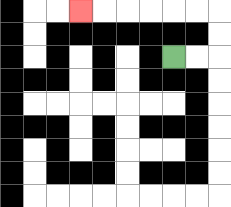{'start': '[7, 2]', 'end': '[3, 0]', 'path_directions': 'R,R,U,U,L,L,L,L,L,L', 'path_coordinates': '[[7, 2], [8, 2], [9, 2], [9, 1], [9, 0], [8, 0], [7, 0], [6, 0], [5, 0], [4, 0], [3, 0]]'}